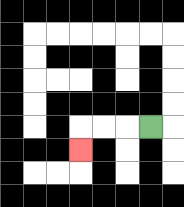{'start': '[6, 5]', 'end': '[3, 6]', 'path_directions': 'L,L,L,D', 'path_coordinates': '[[6, 5], [5, 5], [4, 5], [3, 5], [3, 6]]'}